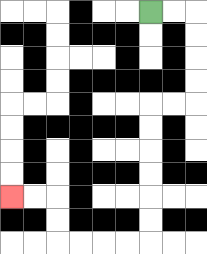{'start': '[6, 0]', 'end': '[0, 8]', 'path_directions': 'R,R,D,D,D,D,L,L,D,D,D,D,D,D,L,L,L,L,U,U,L,L', 'path_coordinates': '[[6, 0], [7, 0], [8, 0], [8, 1], [8, 2], [8, 3], [8, 4], [7, 4], [6, 4], [6, 5], [6, 6], [6, 7], [6, 8], [6, 9], [6, 10], [5, 10], [4, 10], [3, 10], [2, 10], [2, 9], [2, 8], [1, 8], [0, 8]]'}